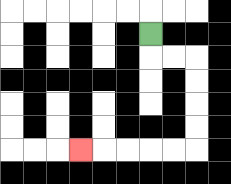{'start': '[6, 1]', 'end': '[3, 6]', 'path_directions': 'D,R,R,D,D,D,D,L,L,L,L,L', 'path_coordinates': '[[6, 1], [6, 2], [7, 2], [8, 2], [8, 3], [8, 4], [8, 5], [8, 6], [7, 6], [6, 6], [5, 6], [4, 6], [3, 6]]'}